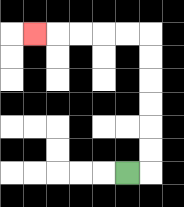{'start': '[5, 7]', 'end': '[1, 1]', 'path_directions': 'R,U,U,U,U,U,U,L,L,L,L,L', 'path_coordinates': '[[5, 7], [6, 7], [6, 6], [6, 5], [6, 4], [6, 3], [6, 2], [6, 1], [5, 1], [4, 1], [3, 1], [2, 1], [1, 1]]'}